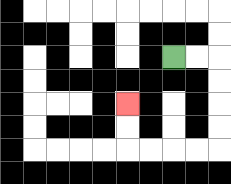{'start': '[7, 2]', 'end': '[5, 4]', 'path_directions': 'R,R,D,D,D,D,L,L,L,L,U,U', 'path_coordinates': '[[7, 2], [8, 2], [9, 2], [9, 3], [9, 4], [9, 5], [9, 6], [8, 6], [7, 6], [6, 6], [5, 6], [5, 5], [5, 4]]'}